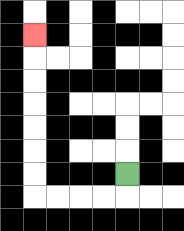{'start': '[5, 7]', 'end': '[1, 1]', 'path_directions': 'D,L,L,L,L,U,U,U,U,U,U,U', 'path_coordinates': '[[5, 7], [5, 8], [4, 8], [3, 8], [2, 8], [1, 8], [1, 7], [1, 6], [1, 5], [1, 4], [1, 3], [1, 2], [1, 1]]'}